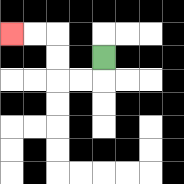{'start': '[4, 2]', 'end': '[0, 1]', 'path_directions': 'D,L,L,U,U,L,L', 'path_coordinates': '[[4, 2], [4, 3], [3, 3], [2, 3], [2, 2], [2, 1], [1, 1], [0, 1]]'}